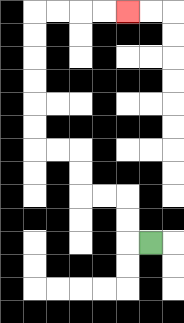{'start': '[6, 10]', 'end': '[5, 0]', 'path_directions': 'L,U,U,L,L,U,U,L,L,U,U,U,U,U,U,R,R,R,R', 'path_coordinates': '[[6, 10], [5, 10], [5, 9], [5, 8], [4, 8], [3, 8], [3, 7], [3, 6], [2, 6], [1, 6], [1, 5], [1, 4], [1, 3], [1, 2], [1, 1], [1, 0], [2, 0], [3, 0], [4, 0], [5, 0]]'}